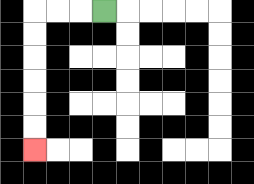{'start': '[4, 0]', 'end': '[1, 6]', 'path_directions': 'L,L,L,D,D,D,D,D,D', 'path_coordinates': '[[4, 0], [3, 0], [2, 0], [1, 0], [1, 1], [1, 2], [1, 3], [1, 4], [1, 5], [1, 6]]'}